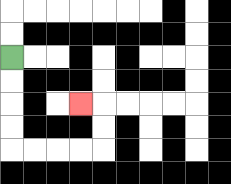{'start': '[0, 2]', 'end': '[3, 4]', 'path_directions': 'D,D,D,D,R,R,R,R,U,U,L', 'path_coordinates': '[[0, 2], [0, 3], [0, 4], [0, 5], [0, 6], [1, 6], [2, 6], [3, 6], [4, 6], [4, 5], [4, 4], [3, 4]]'}